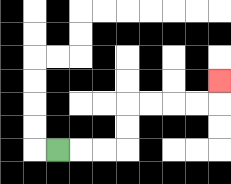{'start': '[2, 6]', 'end': '[9, 3]', 'path_directions': 'R,R,R,U,U,R,R,R,R,U', 'path_coordinates': '[[2, 6], [3, 6], [4, 6], [5, 6], [5, 5], [5, 4], [6, 4], [7, 4], [8, 4], [9, 4], [9, 3]]'}